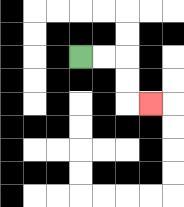{'start': '[3, 2]', 'end': '[6, 4]', 'path_directions': 'R,R,D,D,R', 'path_coordinates': '[[3, 2], [4, 2], [5, 2], [5, 3], [5, 4], [6, 4]]'}